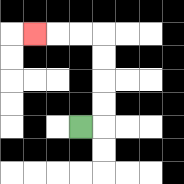{'start': '[3, 5]', 'end': '[1, 1]', 'path_directions': 'R,U,U,U,U,L,L,L', 'path_coordinates': '[[3, 5], [4, 5], [4, 4], [4, 3], [4, 2], [4, 1], [3, 1], [2, 1], [1, 1]]'}